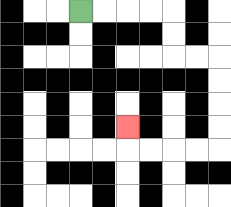{'start': '[3, 0]', 'end': '[5, 5]', 'path_directions': 'R,R,R,R,D,D,R,R,D,D,D,D,L,L,L,L,U', 'path_coordinates': '[[3, 0], [4, 0], [5, 0], [6, 0], [7, 0], [7, 1], [7, 2], [8, 2], [9, 2], [9, 3], [9, 4], [9, 5], [9, 6], [8, 6], [7, 6], [6, 6], [5, 6], [5, 5]]'}